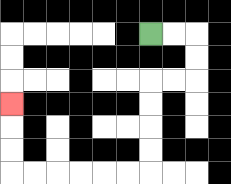{'start': '[6, 1]', 'end': '[0, 4]', 'path_directions': 'R,R,D,D,L,L,D,D,D,D,L,L,L,L,L,L,U,U,U', 'path_coordinates': '[[6, 1], [7, 1], [8, 1], [8, 2], [8, 3], [7, 3], [6, 3], [6, 4], [6, 5], [6, 6], [6, 7], [5, 7], [4, 7], [3, 7], [2, 7], [1, 7], [0, 7], [0, 6], [0, 5], [0, 4]]'}